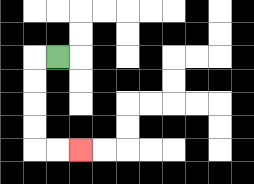{'start': '[2, 2]', 'end': '[3, 6]', 'path_directions': 'L,D,D,D,D,R,R', 'path_coordinates': '[[2, 2], [1, 2], [1, 3], [1, 4], [1, 5], [1, 6], [2, 6], [3, 6]]'}